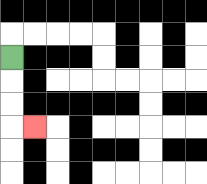{'start': '[0, 2]', 'end': '[1, 5]', 'path_directions': 'D,D,D,R', 'path_coordinates': '[[0, 2], [0, 3], [0, 4], [0, 5], [1, 5]]'}